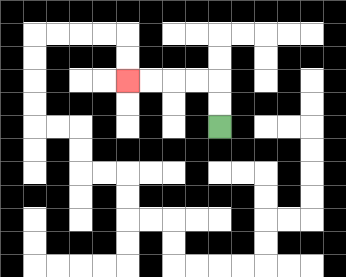{'start': '[9, 5]', 'end': '[5, 3]', 'path_directions': 'U,U,L,L,L,L', 'path_coordinates': '[[9, 5], [9, 4], [9, 3], [8, 3], [7, 3], [6, 3], [5, 3]]'}